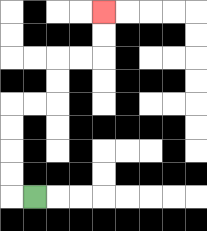{'start': '[1, 8]', 'end': '[4, 0]', 'path_directions': 'L,U,U,U,U,R,R,U,U,R,R,U,U', 'path_coordinates': '[[1, 8], [0, 8], [0, 7], [0, 6], [0, 5], [0, 4], [1, 4], [2, 4], [2, 3], [2, 2], [3, 2], [4, 2], [4, 1], [4, 0]]'}